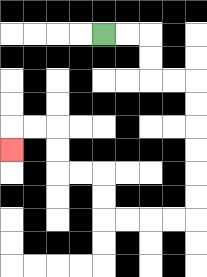{'start': '[4, 1]', 'end': '[0, 6]', 'path_directions': 'R,R,D,D,R,R,D,D,D,D,D,D,L,L,L,L,U,U,L,L,U,U,L,L,D', 'path_coordinates': '[[4, 1], [5, 1], [6, 1], [6, 2], [6, 3], [7, 3], [8, 3], [8, 4], [8, 5], [8, 6], [8, 7], [8, 8], [8, 9], [7, 9], [6, 9], [5, 9], [4, 9], [4, 8], [4, 7], [3, 7], [2, 7], [2, 6], [2, 5], [1, 5], [0, 5], [0, 6]]'}